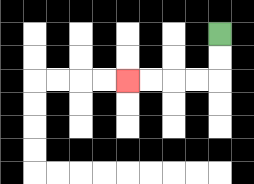{'start': '[9, 1]', 'end': '[5, 3]', 'path_directions': 'D,D,L,L,L,L', 'path_coordinates': '[[9, 1], [9, 2], [9, 3], [8, 3], [7, 3], [6, 3], [5, 3]]'}